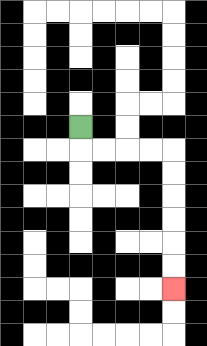{'start': '[3, 5]', 'end': '[7, 12]', 'path_directions': 'D,R,R,R,R,D,D,D,D,D,D', 'path_coordinates': '[[3, 5], [3, 6], [4, 6], [5, 6], [6, 6], [7, 6], [7, 7], [7, 8], [7, 9], [7, 10], [7, 11], [7, 12]]'}